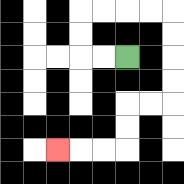{'start': '[5, 2]', 'end': '[2, 6]', 'path_directions': 'L,L,U,U,R,R,R,R,D,D,D,D,L,L,D,D,L,L,L', 'path_coordinates': '[[5, 2], [4, 2], [3, 2], [3, 1], [3, 0], [4, 0], [5, 0], [6, 0], [7, 0], [7, 1], [7, 2], [7, 3], [7, 4], [6, 4], [5, 4], [5, 5], [5, 6], [4, 6], [3, 6], [2, 6]]'}